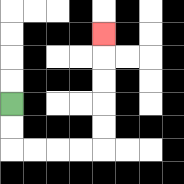{'start': '[0, 4]', 'end': '[4, 1]', 'path_directions': 'D,D,R,R,R,R,U,U,U,U,U', 'path_coordinates': '[[0, 4], [0, 5], [0, 6], [1, 6], [2, 6], [3, 6], [4, 6], [4, 5], [4, 4], [4, 3], [4, 2], [4, 1]]'}